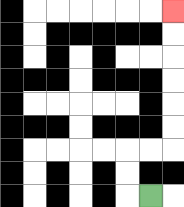{'start': '[6, 8]', 'end': '[7, 0]', 'path_directions': 'L,U,U,R,R,U,U,U,U,U,U', 'path_coordinates': '[[6, 8], [5, 8], [5, 7], [5, 6], [6, 6], [7, 6], [7, 5], [7, 4], [7, 3], [7, 2], [7, 1], [7, 0]]'}